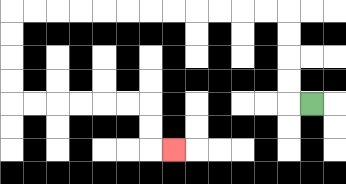{'start': '[13, 4]', 'end': '[7, 6]', 'path_directions': 'L,U,U,U,U,L,L,L,L,L,L,L,L,L,L,L,L,D,D,D,D,R,R,R,R,R,R,D,D,R', 'path_coordinates': '[[13, 4], [12, 4], [12, 3], [12, 2], [12, 1], [12, 0], [11, 0], [10, 0], [9, 0], [8, 0], [7, 0], [6, 0], [5, 0], [4, 0], [3, 0], [2, 0], [1, 0], [0, 0], [0, 1], [0, 2], [0, 3], [0, 4], [1, 4], [2, 4], [3, 4], [4, 4], [5, 4], [6, 4], [6, 5], [6, 6], [7, 6]]'}